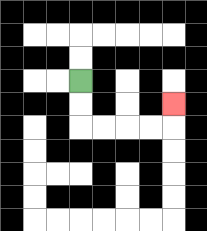{'start': '[3, 3]', 'end': '[7, 4]', 'path_directions': 'D,D,R,R,R,R,U', 'path_coordinates': '[[3, 3], [3, 4], [3, 5], [4, 5], [5, 5], [6, 5], [7, 5], [7, 4]]'}